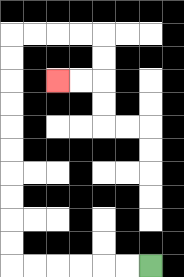{'start': '[6, 11]', 'end': '[2, 3]', 'path_directions': 'L,L,L,L,L,L,U,U,U,U,U,U,U,U,U,U,R,R,R,R,D,D,L,L', 'path_coordinates': '[[6, 11], [5, 11], [4, 11], [3, 11], [2, 11], [1, 11], [0, 11], [0, 10], [0, 9], [0, 8], [0, 7], [0, 6], [0, 5], [0, 4], [0, 3], [0, 2], [0, 1], [1, 1], [2, 1], [3, 1], [4, 1], [4, 2], [4, 3], [3, 3], [2, 3]]'}